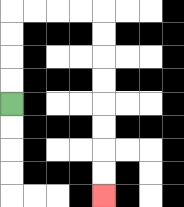{'start': '[0, 4]', 'end': '[4, 8]', 'path_directions': 'U,U,U,U,R,R,R,R,D,D,D,D,D,D,D,D', 'path_coordinates': '[[0, 4], [0, 3], [0, 2], [0, 1], [0, 0], [1, 0], [2, 0], [3, 0], [4, 0], [4, 1], [4, 2], [4, 3], [4, 4], [4, 5], [4, 6], [4, 7], [4, 8]]'}